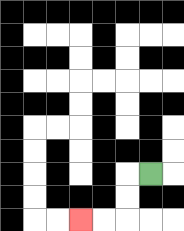{'start': '[6, 7]', 'end': '[3, 9]', 'path_directions': 'L,D,D,L,L', 'path_coordinates': '[[6, 7], [5, 7], [5, 8], [5, 9], [4, 9], [3, 9]]'}